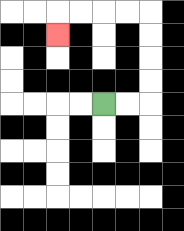{'start': '[4, 4]', 'end': '[2, 1]', 'path_directions': 'R,R,U,U,U,U,L,L,L,L,D', 'path_coordinates': '[[4, 4], [5, 4], [6, 4], [6, 3], [6, 2], [6, 1], [6, 0], [5, 0], [4, 0], [3, 0], [2, 0], [2, 1]]'}